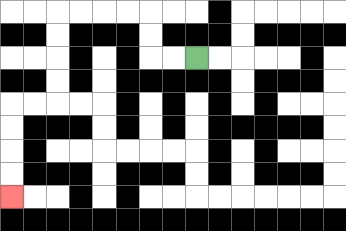{'start': '[8, 2]', 'end': '[0, 8]', 'path_directions': 'L,L,U,U,L,L,L,L,D,D,D,D,L,L,D,D,D,D', 'path_coordinates': '[[8, 2], [7, 2], [6, 2], [6, 1], [6, 0], [5, 0], [4, 0], [3, 0], [2, 0], [2, 1], [2, 2], [2, 3], [2, 4], [1, 4], [0, 4], [0, 5], [0, 6], [0, 7], [0, 8]]'}